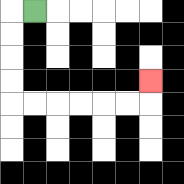{'start': '[1, 0]', 'end': '[6, 3]', 'path_directions': 'L,D,D,D,D,R,R,R,R,R,R,U', 'path_coordinates': '[[1, 0], [0, 0], [0, 1], [0, 2], [0, 3], [0, 4], [1, 4], [2, 4], [3, 4], [4, 4], [5, 4], [6, 4], [6, 3]]'}